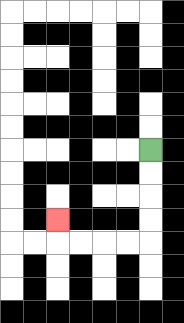{'start': '[6, 6]', 'end': '[2, 9]', 'path_directions': 'D,D,D,D,L,L,L,L,U', 'path_coordinates': '[[6, 6], [6, 7], [6, 8], [6, 9], [6, 10], [5, 10], [4, 10], [3, 10], [2, 10], [2, 9]]'}